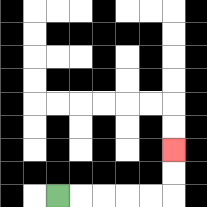{'start': '[2, 8]', 'end': '[7, 6]', 'path_directions': 'R,R,R,R,R,U,U', 'path_coordinates': '[[2, 8], [3, 8], [4, 8], [5, 8], [6, 8], [7, 8], [7, 7], [7, 6]]'}